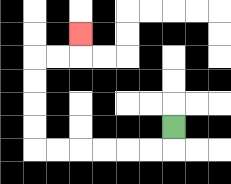{'start': '[7, 5]', 'end': '[3, 1]', 'path_directions': 'D,L,L,L,L,L,L,U,U,U,U,R,R,U', 'path_coordinates': '[[7, 5], [7, 6], [6, 6], [5, 6], [4, 6], [3, 6], [2, 6], [1, 6], [1, 5], [1, 4], [1, 3], [1, 2], [2, 2], [3, 2], [3, 1]]'}